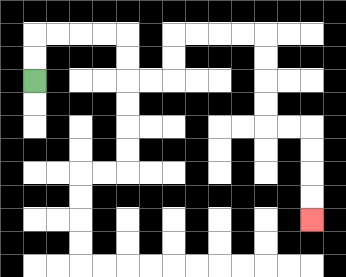{'start': '[1, 3]', 'end': '[13, 9]', 'path_directions': 'U,U,R,R,R,R,D,D,R,R,U,U,R,R,R,R,D,D,D,D,R,R,D,D,D,D', 'path_coordinates': '[[1, 3], [1, 2], [1, 1], [2, 1], [3, 1], [4, 1], [5, 1], [5, 2], [5, 3], [6, 3], [7, 3], [7, 2], [7, 1], [8, 1], [9, 1], [10, 1], [11, 1], [11, 2], [11, 3], [11, 4], [11, 5], [12, 5], [13, 5], [13, 6], [13, 7], [13, 8], [13, 9]]'}